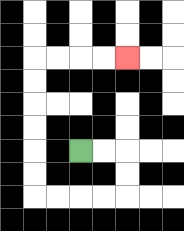{'start': '[3, 6]', 'end': '[5, 2]', 'path_directions': 'R,R,D,D,L,L,L,L,U,U,U,U,U,U,R,R,R,R', 'path_coordinates': '[[3, 6], [4, 6], [5, 6], [5, 7], [5, 8], [4, 8], [3, 8], [2, 8], [1, 8], [1, 7], [1, 6], [1, 5], [1, 4], [1, 3], [1, 2], [2, 2], [3, 2], [4, 2], [5, 2]]'}